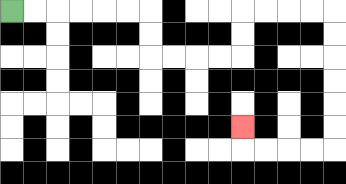{'start': '[0, 0]', 'end': '[10, 5]', 'path_directions': 'R,R,R,R,R,R,D,D,R,R,R,R,U,U,R,R,R,R,D,D,D,D,D,D,L,L,L,L,U', 'path_coordinates': '[[0, 0], [1, 0], [2, 0], [3, 0], [4, 0], [5, 0], [6, 0], [6, 1], [6, 2], [7, 2], [8, 2], [9, 2], [10, 2], [10, 1], [10, 0], [11, 0], [12, 0], [13, 0], [14, 0], [14, 1], [14, 2], [14, 3], [14, 4], [14, 5], [14, 6], [13, 6], [12, 6], [11, 6], [10, 6], [10, 5]]'}